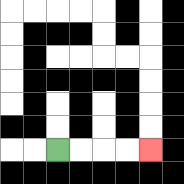{'start': '[2, 6]', 'end': '[6, 6]', 'path_directions': 'R,R,R,R', 'path_coordinates': '[[2, 6], [3, 6], [4, 6], [5, 6], [6, 6]]'}